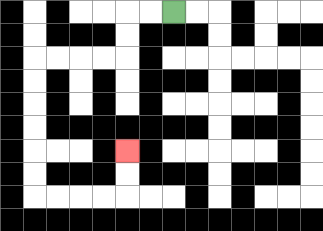{'start': '[7, 0]', 'end': '[5, 6]', 'path_directions': 'L,L,D,D,L,L,L,L,D,D,D,D,D,D,R,R,R,R,U,U', 'path_coordinates': '[[7, 0], [6, 0], [5, 0], [5, 1], [5, 2], [4, 2], [3, 2], [2, 2], [1, 2], [1, 3], [1, 4], [1, 5], [1, 6], [1, 7], [1, 8], [2, 8], [3, 8], [4, 8], [5, 8], [5, 7], [5, 6]]'}